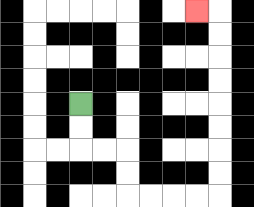{'start': '[3, 4]', 'end': '[8, 0]', 'path_directions': 'D,D,R,R,D,D,R,R,R,R,U,U,U,U,U,U,U,U,L', 'path_coordinates': '[[3, 4], [3, 5], [3, 6], [4, 6], [5, 6], [5, 7], [5, 8], [6, 8], [7, 8], [8, 8], [9, 8], [9, 7], [9, 6], [9, 5], [9, 4], [9, 3], [9, 2], [9, 1], [9, 0], [8, 0]]'}